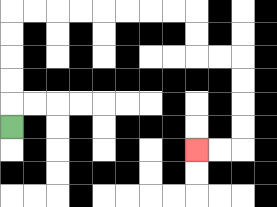{'start': '[0, 5]', 'end': '[8, 6]', 'path_directions': 'U,U,U,U,U,R,R,R,R,R,R,R,R,D,D,R,R,D,D,D,D,L,L', 'path_coordinates': '[[0, 5], [0, 4], [0, 3], [0, 2], [0, 1], [0, 0], [1, 0], [2, 0], [3, 0], [4, 0], [5, 0], [6, 0], [7, 0], [8, 0], [8, 1], [8, 2], [9, 2], [10, 2], [10, 3], [10, 4], [10, 5], [10, 6], [9, 6], [8, 6]]'}